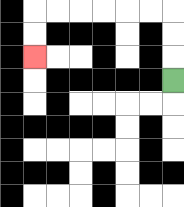{'start': '[7, 3]', 'end': '[1, 2]', 'path_directions': 'U,U,U,L,L,L,L,L,L,D,D', 'path_coordinates': '[[7, 3], [7, 2], [7, 1], [7, 0], [6, 0], [5, 0], [4, 0], [3, 0], [2, 0], [1, 0], [1, 1], [1, 2]]'}